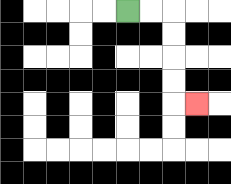{'start': '[5, 0]', 'end': '[8, 4]', 'path_directions': 'R,R,D,D,D,D,R', 'path_coordinates': '[[5, 0], [6, 0], [7, 0], [7, 1], [7, 2], [7, 3], [7, 4], [8, 4]]'}